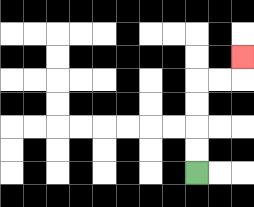{'start': '[8, 7]', 'end': '[10, 2]', 'path_directions': 'U,U,U,U,R,R,U', 'path_coordinates': '[[8, 7], [8, 6], [8, 5], [8, 4], [8, 3], [9, 3], [10, 3], [10, 2]]'}